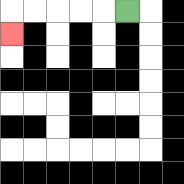{'start': '[5, 0]', 'end': '[0, 1]', 'path_directions': 'L,L,L,L,L,D', 'path_coordinates': '[[5, 0], [4, 0], [3, 0], [2, 0], [1, 0], [0, 0], [0, 1]]'}